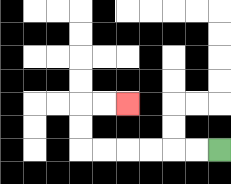{'start': '[9, 6]', 'end': '[5, 4]', 'path_directions': 'L,L,L,L,L,L,U,U,R,R', 'path_coordinates': '[[9, 6], [8, 6], [7, 6], [6, 6], [5, 6], [4, 6], [3, 6], [3, 5], [3, 4], [4, 4], [5, 4]]'}